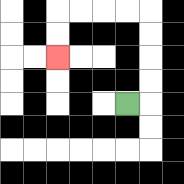{'start': '[5, 4]', 'end': '[2, 2]', 'path_directions': 'R,U,U,U,U,L,L,L,L,D,D', 'path_coordinates': '[[5, 4], [6, 4], [6, 3], [6, 2], [6, 1], [6, 0], [5, 0], [4, 0], [3, 0], [2, 0], [2, 1], [2, 2]]'}